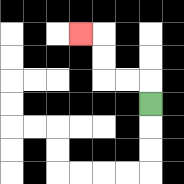{'start': '[6, 4]', 'end': '[3, 1]', 'path_directions': 'U,L,L,U,U,L', 'path_coordinates': '[[6, 4], [6, 3], [5, 3], [4, 3], [4, 2], [4, 1], [3, 1]]'}